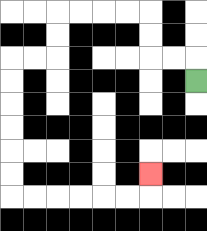{'start': '[8, 3]', 'end': '[6, 7]', 'path_directions': 'U,L,L,U,U,L,L,L,L,D,D,L,L,D,D,D,D,D,D,R,R,R,R,R,R,U', 'path_coordinates': '[[8, 3], [8, 2], [7, 2], [6, 2], [6, 1], [6, 0], [5, 0], [4, 0], [3, 0], [2, 0], [2, 1], [2, 2], [1, 2], [0, 2], [0, 3], [0, 4], [0, 5], [0, 6], [0, 7], [0, 8], [1, 8], [2, 8], [3, 8], [4, 8], [5, 8], [6, 8], [6, 7]]'}